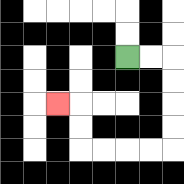{'start': '[5, 2]', 'end': '[2, 4]', 'path_directions': 'R,R,D,D,D,D,L,L,L,L,U,U,L', 'path_coordinates': '[[5, 2], [6, 2], [7, 2], [7, 3], [7, 4], [7, 5], [7, 6], [6, 6], [5, 6], [4, 6], [3, 6], [3, 5], [3, 4], [2, 4]]'}